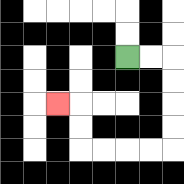{'start': '[5, 2]', 'end': '[2, 4]', 'path_directions': 'R,R,D,D,D,D,L,L,L,L,U,U,L', 'path_coordinates': '[[5, 2], [6, 2], [7, 2], [7, 3], [7, 4], [7, 5], [7, 6], [6, 6], [5, 6], [4, 6], [3, 6], [3, 5], [3, 4], [2, 4]]'}